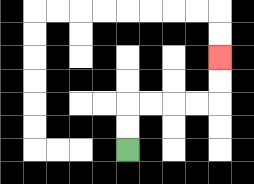{'start': '[5, 6]', 'end': '[9, 2]', 'path_directions': 'U,U,R,R,R,R,U,U', 'path_coordinates': '[[5, 6], [5, 5], [5, 4], [6, 4], [7, 4], [8, 4], [9, 4], [9, 3], [9, 2]]'}